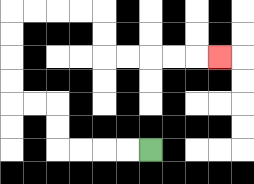{'start': '[6, 6]', 'end': '[9, 2]', 'path_directions': 'L,L,L,L,U,U,L,L,U,U,U,U,R,R,R,R,D,D,R,R,R,R,R', 'path_coordinates': '[[6, 6], [5, 6], [4, 6], [3, 6], [2, 6], [2, 5], [2, 4], [1, 4], [0, 4], [0, 3], [0, 2], [0, 1], [0, 0], [1, 0], [2, 0], [3, 0], [4, 0], [4, 1], [4, 2], [5, 2], [6, 2], [7, 2], [8, 2], [9, 2]]'}